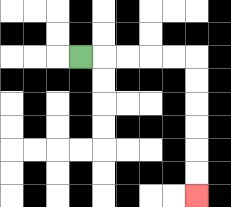{'start': '[3, 2]', 'end': '[8, 8]', 'path_directions': 'R,R,R,R,R,D,D,D,D,D,D', 'path_coordinates': '[[3, 2], [4, 2], [5, 2], [6, 2], [7, 2], [8, 2], [8, 3], [8, 4], [8, 5], [8, 6], [8, 7], [8, 8]]'}